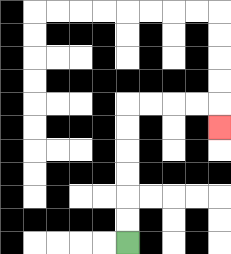{'start': '[5, 10]', 'end': '[9, 5]', 'path_directions': 'U,U,U,U,U,U,R,R,R,R,D', 'path_coordinates': '[[5, 10], [5, 9], [5, 8], [5, 7], [5, 6], [5, 5], [5, 4], [6, 4], [7, 4], [8, 4], [9, 4], [9, 5]]'}